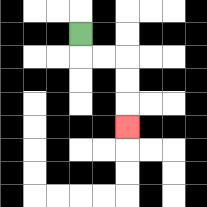{'start': '[3, 1]', 'end': '[5, 5]', 'path_directions': 'D,R,R,D,D,D', 'path_coordinates': '[[3, 1], [3, 2], [4, 2], [5, 2], [5, 3], [5, 4], [5, 5]]'}